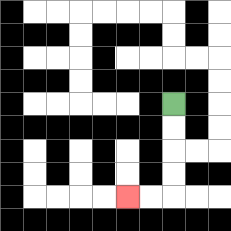{'start': '[7, 4]', 'end': '[5, 8]', 'path_directions': 'D,D,D,D,L,L', 'path_coordinates': '[[7, 4], [7, 5], [7, 6], [7, 7], [7, 8], [6, 8], [5, 8]]'}